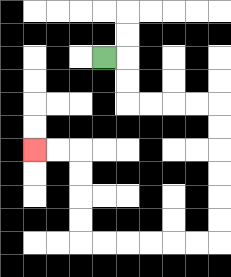{'start': '[4, 2]', 'end': '[1, 6]', 'path_directions': 'R,D,D,R,R,R,R,D,D,D,D,D,D,L,L,L,L,L,L,U,U,U,U,L,L', 'path_coordinates': '[[4, 2], [5, 2], [5, 3], [5, 4], [6, 4], [7, 4], [8, 4], [9, 4], [9, 5], [9, 6], [9, 7], [9, 8], [9, 9], [9, 10], [8, 10], [7, 10], [6, 10], [5, 10], [4, 10], [3, 10], [3, 9], [3, 8], [3, 7], [3, 6], [2, 6], [1, 6]]'}